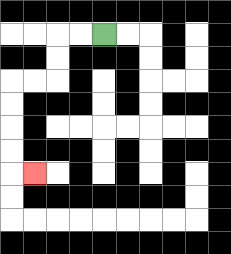{'start': '[4, 1]', 'end': '[1, 7]', 'path_directions': 'L,L,D,D,L,L,D,D,D,D,R', 'path_coordinates': '[[4, 1], [3, 1], [2, 1], [2, 2], [2, 3], [1, 3], [0, 3], [0, 4], [0, 5], [0, 6], [0, 7], [1, 7]]'}